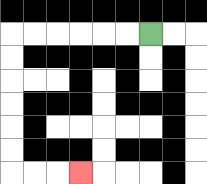{'start': '[6, 1]', 'end': '[3, 7]', 'path_directions': 'L,L,L,L,L,L,D,D,D,D,D,D,R,R,R', 'path_coordinates': '[[6, 1], [5, 1], [4, 1], [3, 1], [2, 1], [1, 1], [0, 1], [0, 2], [0, 3], [0, 4], [0, 5], [0, 6], [0, 7], [1, 7], [2, 7], [3, 7]]'}